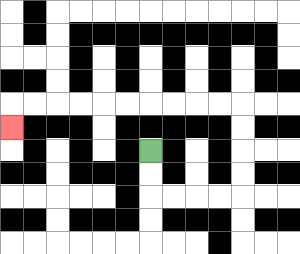{'start': '[6, 6]', 'end': '[0, 5]', 'path_directions': 'D,D,R,R,R,R,U,U,U,U,L,L,L,L,L,L,L,L,L,L,D', 'path_coordinates': '[[6, 6], [6, 7], [6, 8], [7, 8], [8, 8], [9, 8], [10, 8], [10, 7], [10, 6], [10, 5], [10, 4], [9, 4], [8, 4], [7, 4], [6, 4], [5, 4], [4, 4], [3, 4], [2, 4], [1, 4], [0, 4], [0, 5]]'}